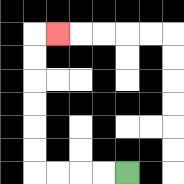{'start': '[5, 7]', 'end': '[2, 1]', 'path_directions': 'L,L,L,L,U,U,U,U,U,U,R', 'path_coordinates': '[[5, 7], [4, 7], [3, 7], [2, 7], [1, 7], [1, 6], [1, 5], [1, 4], [1, 3], [1, 2], [1, 1], [2, 1]]'}